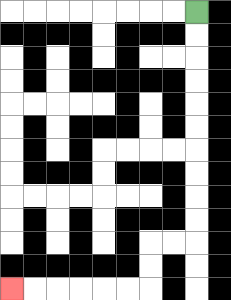{'start': '[8, 0]', 'end': '[0, 12]', 'path_directions': 'D,D,D,D,D,D,D,D,D,D,L,L,D,D,L,L,L,L,L,L', 'path_coordinates': '[[8, 0], [8, 1], [8, 2], [8, 3], [8, 4], [8, 5], [8, 6], [8, 7], [8, 8], [8, 9], [8, 10], [7, 10], [6, 10], [6, 11], [6, 12], [5, 12], [4, 12], [3, 12], [2, 12], [1, 12], [0, 12]]'}